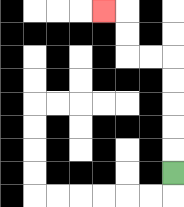{'start': '[7, 7]', 'end': '[4, 0]', 'path_directions': 'U,U,U,U,U,L,L,U,U,L', 'path_coordinates': '[[7, 7], [7, 6], [7, 5], [7, 4], [7, 3], [7, 2], [6, 2], [5, 2], [5, 1], [5, 0], [4, 0]]'}